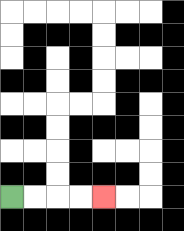{'start': '[0, 8]', 'end': '[4, 8]', 'path_directions': 'R,R,R,R', 'path_coordinates': '[[0, 8], [1, 8], [2, 8], [3, 8], [4, 8]]'}